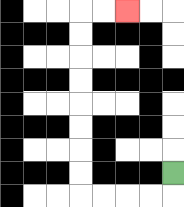{'start': '[7, 7]', 'end': '[5, 0]', 'path_directions': 'D,L,L,L,L,U,U,U,U,U,U,U,U,R,R', 'path_coordinates': '[[7, 7], [7, 8], [6, 8], [5, 8], [4, 8], [3, 8], [3, 7], [3, 6], [3, 5], [3, 4], [3, 3], [3, 2], [3, 1], [3, 0], [4, 0], [5, 0]]'}